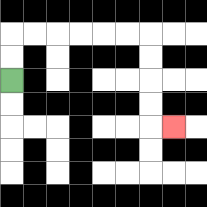{'start': '[0, 3]', 'end': '[7, 5]', 'path_directions': 'U,U,R,R,R,R,R,R,D,D,D,D,R', 'path_coordinates': '[[0, 3], [0, 2], [0, 1], [1, 1], [2, 1], [3, 1], [4, 1], [5, 1], [6, 1], [6, 2], [6, 3], [6, 4], [6, 5], [7, 5]]'}